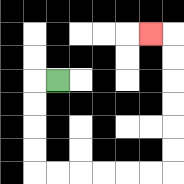{'start': '[2, 3]', 'end': '[6, 1]', 'path_directions': 'L,D,D,D,D,R,R,R,R,R,R,U,U,U,U,U,U,L', 'path_coordinates': '[[2, 3], [1, 3], [1, 4], [1, 5], [1, 6], [1, 7], [2, 7], [3, 7], [4, 7], [5, 7], [6, 7], [7, 7], [7, 6], [7, 5], [7, 4], [7, 3], [7, 2], [7, 1], [6, 1]]'}